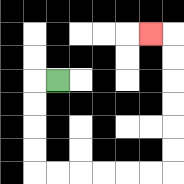{'start': '[2, 3]', 'end': '[6, 1]', 'path_directions': 'L,D,D,D,D,R,R,R,R,R,R,U,U,U,U,U,U,L', 'path_coordinates': '[[2, 3], [1, 3], [1, 4], [1, 5], [1, 6], [1, 7], [2, 7], [3, 7], [4, 7], [5, 7], [6, 7], [7, 7], [7, 6], [7, 5], [7, 4], [7, 3], [7, 2], [7, 1], [6, 1]]'}